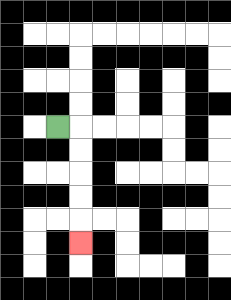{'start': '[2, 5]', 'end': '[3, 10]', 'path_directions': 'R,D,D,D,D,D', 'path_coordinates': '[[2, 5], [3, 5], [3, 6], [3, 7], [3, 8], [3, 9], [3, 10]]'}